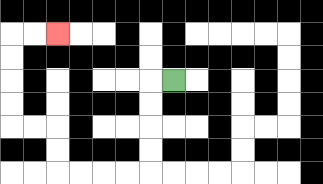{'start': '[7, 3]', 'end': '[2, 1]', 'path_directions': 'L,D,D,D,D,L,L,L,L,U,U,L,L,U,U,U,U,R,R', 'path_coordinates': '[[7, 3], [6, 3], [6, 4], [6, 5], [6, 6], [6, 7], [5, 7], [4, 7], [3, 7], [2, 7], [2, 6], [2, 5], [1, 5], [0, 5], [0, 4], [0, 3], [0, 2], [0, 1], [1, 1], [2, 1]]'}